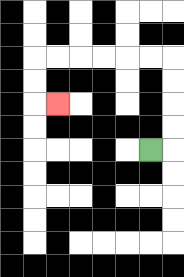{'start': '[6, 6]', 'end': '[2, 4]', 'path_directions': 'R,U,U,U,U,L,L,L,L,L,L,D,D,R', 'path_coordinates': '[[6, 6], [7, 6], [7, 5], [7, 4], [7, 3], [7, 2], [6, 2], [5, 2], [4, 2], [3, 2], [2, 2], [1, 2], [1, 3], [1, 4], [2, 4]]'}